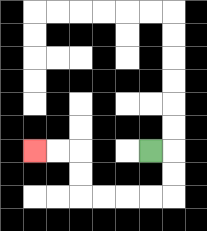{'start': '[6, 6]', 'end': '[1, 6]', 'path_directions': 'R,D,D,L,L,L,L,U,U,L,L', 'path_coordinates': '[[6, 6], [7, 6], [7, 7], [7, 8], [6, 8], [5, 8], [4, 8], [3, 8], [3, 7], [3, 6], [2, 6], [1, 6]]'}